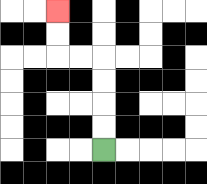{'start': '[4, 6]', 'end': '[2, 0]', 'path_directions': 'U,U,U,U,L,L,U,U', 'path_coordinates': '[[4, 6], [4, 5], [4, 4], [4, 3], [4, 2], [3, 2], [2, 2], [2, 1], [2, 0]]'}